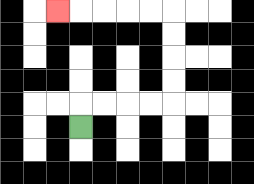{'start': '[3, 5]', 'end': '[2, 0]', 'path_directions': 'U,R,R,R,R,U,U,U,U,L,L,L,L,L', 'path_coordinates': '[[3, 5], [3, 4], [4, 4], [5, 4], [6, 4], [7, 4], [7, 3], [7, 2], [7, 1], [7, 0], [6, 0], [5, 0], [4, 0], [3, 0], [2, 0]]'}